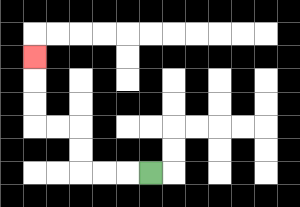{'start': '[6, 7]', 'end': '[1, 2]', 'path_directions': 'L,L,L,U,U,L,L,U,U,U', 'path_coordinates': '[[6, 7], [5, 7], [4, 7], [3, 7], [3, 6], [3, 5], [2, 5], [1, 5], [1, 4], [1, 3], [1, 2]]'}